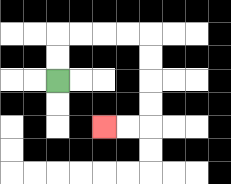{'start': '[2, 3]', 'end': '[4, 5]', 'path_directions': 'U,U,R,R,R,R,D,D,D,D,L,L', 'path_coordinates': '[[2, 3], [2, 2], [2, 1], [3, 1], [4, 1], [5, 1], [6, 1], [6, 2], [6, 3], [6, 4], [6, 5], [5, 5], [4, 5]]'}